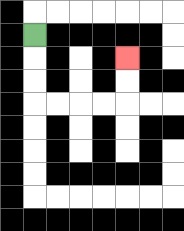{'start': '[1, 1]', 'end': '[5, 2]', 'path_directions': 'D,D,D,R,R,R,R,U,U', 'path_coordinates': '[[1, 1], [1, 2], [1, 3], [1, 4], [2, 4], [3, 4], [4, 4], [5, 4], [5, 3], [5, 2]]'}